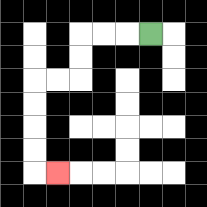{'start': '[6, 1]', 'end': '[2, 7]', 'path_directions': 'L,L,L,D,D,L,L,D,D,D,D,R', 'path_coordinates': '[[6, 1], [5, 1], [4, 1], [3, 1], [3, 2], [3, 3], [2, 3], [1, 3], [1, 4], [1, 5], [1, 6], [1, 7], [2, 7]]'}